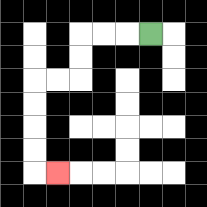{'start': '[6, 1]', 'end': '[2, 7]', 'path_directions': 'L,L,L,D,D,L,L,D,D,D,D,R', 'path_coordinates': '[[6, 1], [5, 1], [4, 1], [3, 1], [3, 2], [3, 3], [2, 3], [1, 3], [1, 4], [1, 5], [1, 6], [1, 7], [2, 7]]'}